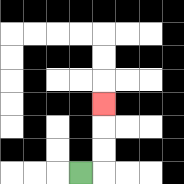{'start': '[3, 7]', 'end': '[4, 4]', 'path_directions': 'R,U,U,U', 'path_coordinates': '[[3, 7], [4, 7], [4, 6], [4, 5], [4, 4]]'}